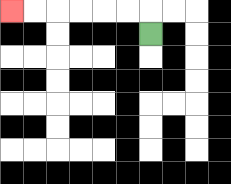{'start': '[6, 1]', 'end': '[0, 0]', 'path_directions': 'U,L,L,L,L,L,L', 'path_coordinates': '[[6, 1], [6, 0], [5, 0], [4, 0], [3, 0], [2, 0], [1, 0], [0, 0]]'}